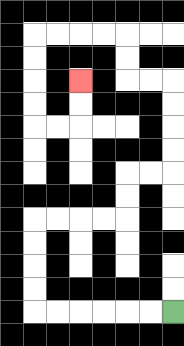{'start': '[7, 13]', 'end': '[3, 3]', 'path_directions': 'L,L,L,L,L,L,U,U,U,U,R,R,R,R,U,U,R,R,U,U,U,U,L,L,U,U,L,L,L,L,D,D,D,D,R,R,U,U', 'path_coordinates': '[[7, 13], [6, 13], [5, 13], [4, 13], [3, 13], [2, 13], [1, 13], [1, 12], [1, 11], [1, 10], [1, 9], [2, 9], [3, 9], [4, 9], [5, 9], [5, 8], [5, 7], [6, 7], [7, 7], [7, 6], [7, 5], [7, 4], [7, 3], [6, 3], [5, 3], [5, 2], [5, 1], [4, 1], [3, 1], [2, 1], [1, 1], [1, 2], [1, 3], [1, 4], [1, 5], [2, 5], [3, 5], [3, 4], [3, 3]]'}